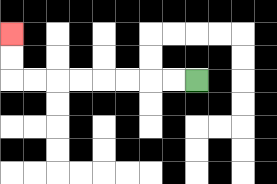{'start': '[8, 3]', 'end': '[0, 1]', 'path_directions': 'L,L,L,L,L,L,L,L,U,U', 'path_coordinates': '[[8, 3], [7, 3], [6, 3], [5, 3], [4, 3], [3, 3], [2, 3], [1, 3], [0, 3], [0, 2], [0, 1]]'}